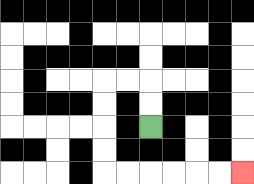{'start': '[6, 5]', 'end': '[10, 7]', 'path_directions': 'U,U,L,L,D,D,D,D,R,R,R,R,R,R', 'path_coordinates': '[[6, 5], [6, 4], [6, 3], [5, 3], [4, 3], [4, 4], [4, 5], [4, 6], [4, 7], [5, 7], [6, 7], [7, 7], [8, 7], [9, 7], [10, 7]]'}